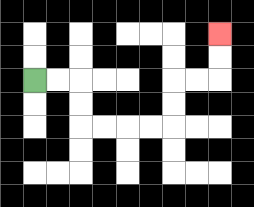{'start': '[1, 3]', 'end': '[9, 1]', 'path_directions': 'R,R,D,D,R,R,R,R,U,U,R,R,U,U', 'path_coordinates': '[[1, 3], [2, 3], [3, 3], [3, 4], [3, 5], [4, 5], [5, 5], [6, 5], [7, 5], [7, 4], [7, 3], [8, 3], [9, 3], [9, 2], [9, 1]]'}